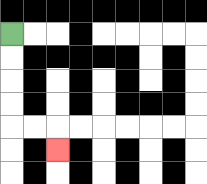{'start': '[0, 1]', 'end': '[2, 6]', 'path_directions': 'D,D,D,D,R,R,D', 'path_coordinates': '[[0, 1], [0, 2], [0, 3], [0, 4], [0, 5], [1, 5], [2, 5], [2, 6]]'}